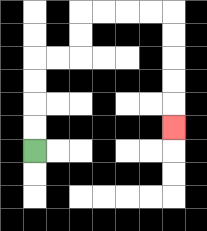{'start': '[1, 6]', 'end': '[7, 5]', 'path_directions': 'U,U,U,U,R,R,U,U,R,R,R,R,D,D,D,D,D', 'path_coordinates': '[[1, 6], [1, 5], [1, 4], [1, 3], [1, 2], [2, 2], [3, 2], [3, 1], [3, 0], [4, 0], [5, 0], [6, 0], [7, 0], [7, 1], [7, 2], [7, 3], [7, 4], [7, 5]]'}